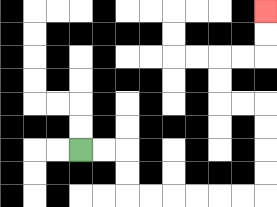{'start': '[3, 6]', 'end': '[11, 0]', 'path_directions': 'R,R,D,D,R,R,R,R,R,R,U,U,U,U,L,L,U,U,R,R,U,U', 'path_coordinates': '[[3, 6], [4, 6], [5, 6], [5, 7], [5, 8], [6, 8], [7, 8], [8, 8], [9, 8], [10, 8], [11, 8], [11, 7], [11, 6], [11, 5], [11, 4], [10, 4], [9, 4], [9, 3], [9, 2], [10, 2], [11, 2], [11, 1], [11, 0]]'}